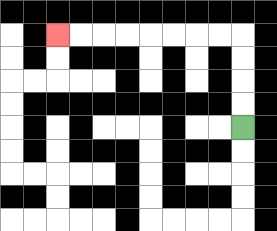{'start': '[10, 5]', 'end': '[2, 1]', 'path_directions': 'U,U,U,U,L,L,L,L,L,L,L,L', 'path_coordinates': '[[10, 5], [10, 4], [10, 3], [10, 2], [10, 1], [9, 1], [8, 1], [7, 1], [6, 1], [5, 1], [4, 1], [3, 1], [2, 1]]'}